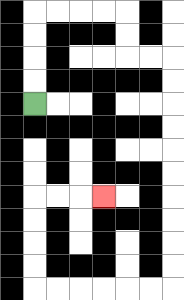{'start': '[1, 4]', 'end': '[4, 8]', 'path_directions': 'U,U,U,U,R,R,R,R,D,D,R,R,D,D,D,D,D,D,D,D,D,D,L,L,L,L,L,L,U,U,U,U,R,R,R', 'path_coordinates': '[[1, 4], [1, 3], [1, 2], [1, 1], [1, 0], [2, 0], [3, 0], [4, 0], [5, 0], [5, 1], [5, 2], [6, 2], [7, 2], [7, 3], [7, 4], [7, 5], [7, 6], [7, 7], [7, 8], [7, 9], [7, 10], [7, 11], [7, 12], [6, 12], [5, 12], [4, 12], [3, 12], [2, 12], [1, 12], [1, 11], [1, 10], [1, 9], [1, 8], [2, 8], [3, 8], [4, 8]]'}